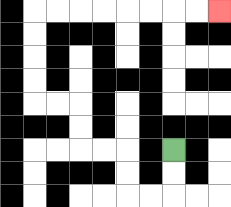{'start': '[7, 6]', 'end': '[9, 0]', 'path_directions': 'D,D,L,L,U,U,L,L,U,U,L,L,U,U,U,U,R,R,R,R,R,R,R,R', 'path_coordinates': '[[7, 6], [7, 7], [7, 8], [6, 8], [5, 8], [5, 7], [5, 6], [4, 6], [3, 6], [3, 5], [3, 4], [2, 4], [1, 4], [1, 3], [1, 2], [1, 1], [1, 0], [2, 0], [3, 0], [4, 0], [5, 0], [6, 0], [7, 0], [8, 0], [9, 0]]'}